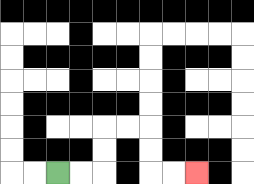{'start': '[2, 7]', 'end': '[8, 7]', 'path_directions': 'R,R,U,U,R,R,D,D,R,R', 'path_coordinates': '[[2, 7], [3, 7], [4, 7], [4, 6], [4, 5], [5, 5], [6, 5], [6, 6], [6, 7], [7, 7], [8, 7]]'}